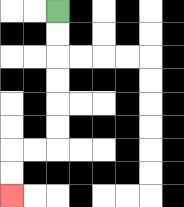{'start': '[2, 0]', 'end': '[0, 8]', 'path_directions': 'D,D,D,D,D,D,L,L,D,D', 'path_coordinates': '[[2, 0], [2, 1], [2, 2], [2, 3], [2, 4], [2, 5], [2, 6], [1, 6], [0, 6], [0, 7], [0, 8]]'}